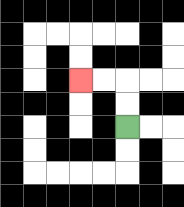{'start': '[5, 5]', 'end': '[3, 3]', 'path_directions': 'U,U,L,L', 'path_coordinates': '[[5, 5], [5, 4], [5, 3], [4, 3], [3, 3]]'}